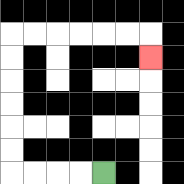{'start': '[4, 7]', 'end': '[6, 2]', 'path_directions': 'L,L,L,L,U,U,U,U,U,U,R,R,R,R,R,R,D', 'path_coordinates': '[[4, 7], [3, 7], [2, 7], [1, 7], [0, 7], [0, 6], [0, 5], [0, 4], [0, 3], [0, 2], [0, 1], [1, 1], [2, 1], [3, 1], [4, 1], [5, 1], [6, 1], [6, 2]]'}